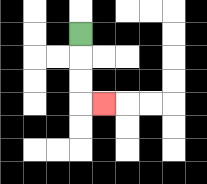{'start': '[3, 1]', 'end': '[4, 4]', 'path_directions': 'D,D,D,R', 'path_coordinates': '[[3, 1], [3, 2], [3, 3], [3, 4], [4, 4]]'}